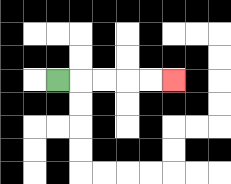{'start': '[2, 3]', 'end': '[7, 3]', 'path_directions': 'R,R,R,R,R', 'path_coordinates': '[[2, 3], [3, 3], [4, 3], [5, 3], [6, 3], [7, 3]]'}